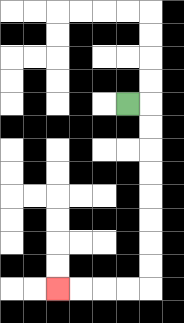{'start': '[5, 4]', 'end': '[2, 12]', 'path_directions': 'R,D,D,D,D,D,D,D,D,L,L,L,L', 'path_coordinates': '[[5, 4], [6, 4], [6, 5], [6, 6], [6, 7], [6, 8], [6, 9], [6, 10], [6, 11], [6, 12], [5, 12], [4, 12], [3, 12], [2, 12]]'}